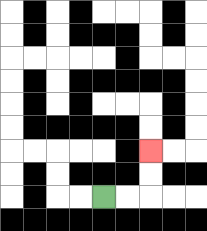{'start': '[4, 8]', 'end': '[6, 6]', 'path_directions': 'R,R,U,U', 'path_coordinates': '[[4, 8], [5, 8], [6, 8], [6, 7], [6, 6]]'}